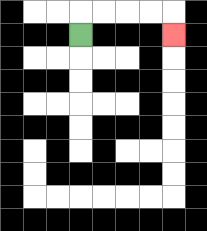{'start': '[3, 1]', 'end': '[7, 1]', 'path_directions': 'U,R,R,R,R,D', 'path_coordinates': '[[3, 1], [3, 0], [4, 0], [5, 0], [6, 0], [7, 0], [7, 1]]'}